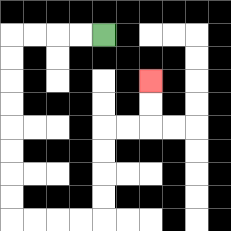{'start': '[4, 1]', 'end': '[6, 3]', 'path_directions': 'L,L,L,L,D,D,D,D,D,D,D,D,R,R,R,R,U,U,U,U,R,R,U,U', 'path_coordinates': '[[4, 1], [3, 1], [2, 1], [1, 1], [0, 1], [0, 2], [0, 3], [0, 4], [0, 5], [0, 6], [0, 7], [0, 8], [0, 9], [1, 9], [2, 9], [3, 9], [4, 9], [4, 8], [4, 7], [4, 6], [4, 5], [5, 5], [6, 5], [6, 4], [6, 3]]'}